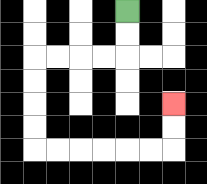{'start': '[5, 0]', 'end': '[7, 4]', 'path_directions': 'D,D,L,L,L,L,D,D,D,D,R,R,R,R,R,R,U,U', 'path_coordinates': '[[5, 0], [5, 1], [5, 2], [4, 2], [3, 2], [2, 2], [1, 2], [1, 3], [1, 4], [1, 5], [1, 6], [2, 6], [3, 6], [4, 6], [5, 6], [6, 6], [7, 6], [7, 5], [7, 4]]'}